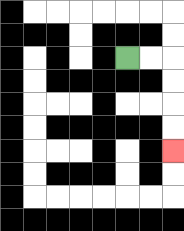{'start': '[5, 2]', 'end': '[7, 6]', 'path_directions': 'R,R,D,D,D,D', 'path_coordinates': '[[5, 2], [6, 2], [7, 2], [7, 3], [7, 4], [7, 5], [7, 6]]'}